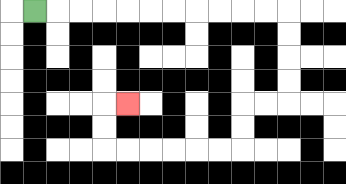{'start': '[1, 0]', 'end': '[5, 4]', 'path_directions': 'R,R,R,R,R,R,R,R,R,R,R,D,D,D,D,L,L,D,D,L,L,L,L,L,L,U,U,R', 'path_coordinates': '[[1, 0], [2, 0], [3, 0], [4, 0], [5, 0], [6, 0], [7, 0], [8, 0], [9, 0], [10, 0], [11, 0], [12, 0], [12, 1], [12, 2], [12, 3], [12, 4], [11, 4], [10, 4], [10, 5], [10, 6], [9, 6], [8, 6], [7, 6], [6, 6], [5, 6], [4, 6], [4, 5], [4, 4], [5, 4]]'}